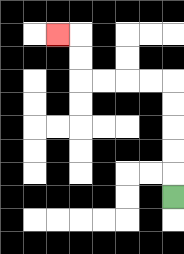{'start': '[7, 8]', 'end': '[2, 1]', 'path_directions': 'U,U,U,U,U,L,L,L,L,U,U,L', 'path_coordinates': '[[7, 8], [7, 7], [7, 6], [7, 5], [7, 4], [7, 3], [6, 3], [5, 3], [4, 3], [3, 3], [3, 2], [3, 1], [2, 1]]'}